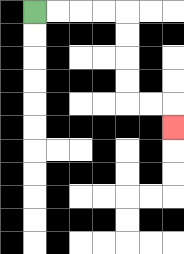{'start': '[1, 0]', 'end': '[7, 5]', 'path_directions': 'R,R,R,R,D,D,D,D,R,R,D', 'path_coordinates': '[[1, 0], [2, 0], [3, 0], [4, 0], [5, 0], [5, 1], [5, 2], [5, 3], [5, 4], [6, 4], [7, 4], [7, 5]]'}